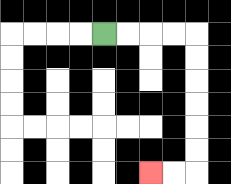{'start': '[4, 1]', 'end': '[6, 7]', 'path_directions': 'R,R,R,R,D,D,D,D,D,D,L,L', 'path_coordinates': '[[4, 1], [5, 1], [6, 1], [7, 1], [8, 1], [8, 2], [8, 3], [8, 4], [8, 5], [8, 6], [8, 7], [7, 7], [6, 7]]'}